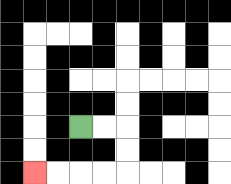{'start': '[3, 5]', 'end': '[1, 7]', 'path_directions': 'R,R,D,D,L,L,L,L', 'path_coordinates': '[[3, 5], [4, 5], [5, 5], [5, 6], [5, 7], [4, 7], [3, 7], [2, 7], [1, 7]]'}